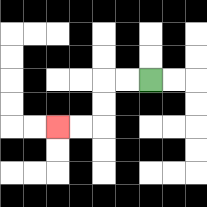{'start': '[6, 3]', 'end': '[2, 5]', 'path_directions': 'L,L,D,D,L,L', 'path_coordinates': '[[6, 3], [5, 3], [4, 3], [4, 4], [4, 5], [3, 5], [2, 5]]'}